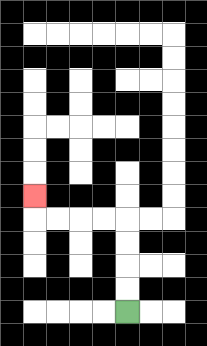{'start': '[5, 13]', 'end': '[1, 8]', 'path_directions': 'U,U,U,U,L,L,L,L,U', 'path_coordinates': '[[5, 13], [5, 12], [5, 11], [5, 10], [5, 9], [4, 9], [3, 9], [2, 9], [1, 9], [1, 8]]'}